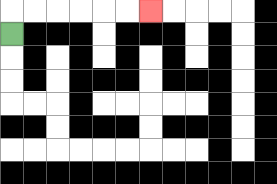{'start': '[0, 1]', 'end': '[6, 0]', 'path_directions': 'U,R,R,R,R,R,R', 'path_coordinates': '[[0, 1], [0, 0], [1, 0], [2, 0], [3, 0], [4, 0], [5, 0], [6, 0]]'}